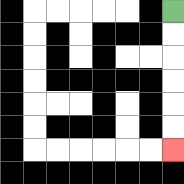{'start': '[7, 0]', 'end': '[7, 6]', 'path_directions': 'D,D,D,D,D,D', 'path_coordinates': '[[7, 0], [7, 1], [7, 2], [7, 3], [7, 4], [7, 5], [7, 6]]'}